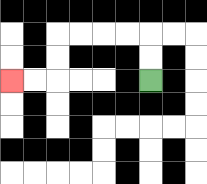{'start': '[6, 3]', 'end': '[0, 3]', 'path_directions': 'U,U,L,L,L,L,D,D,L,L', 'path_coordinates': '[[6, 3], [6, 2], [6, 1], [5, 1], [4, 1], [3, 1], [2, 1], [2, 2], [2, 3], [1, 3], [0, 3]]'}